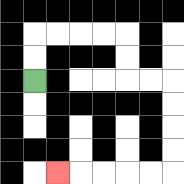{'start': '[1, 3]', 'end': '[2, 7]', 'path_directions': 'U,U,R,R,R,R,D,D,R,R,D,D,D,D,L,L,L,L,L', 'path_coordinates': '[[1, 3], [1, 2], [1, 1], [2, 1], [3, 1], [4, 1], [5, 1], [5, 2], [5, 3], [6, 3], [7, 3], [7, 4], [7, 5], [7, 6], [7, 7], [6, 7], [5, 7], [4, 7], [3, 7], [2, 7]]'}